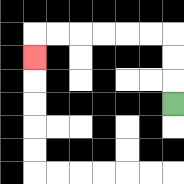{'start': '[7, 4]', 'end': '[1, 2]', 'path_directions': 'U,U,U,L,L,L,L,L,L,D', 'path_coordinates': '[[7, 4], [7, 3], [7, 2], [7, 1], [6, 1], [5, 1], [4, 1], [3, 1], [2, 1], [1, 1], [1, 2]]'}